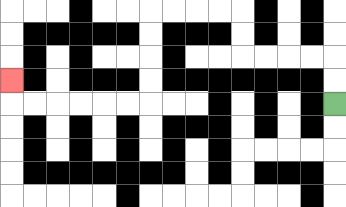{'start': '[14, 4]', 'end': '[0, 3]', 'path_directions': 'U,U,L,L,L,L,U,U,L,L,L,L,D,D,D,D,L,L,L,L,L,L,U', 'path_coordinates': '[[14, 4], [14, 3], [14, 2], [13, 2], [12, 2], [11, 2], [10, 2], [10, 1], [10, 0], [9, 0], [8, 0], [7, 0], [6, 0], [6, 1], [6, 2], [6, 3], [6, 4], [5, 4], [4, 4], [3, 4], [2, 4], [1, 4], [0, 4], [0, 3]]'}